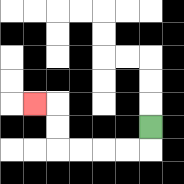{'start': '[6, 5]', 'end': '[1, 4]', 'path_directions': 'D,L,L,L,L,U,U,L', 'path_coordinates': '[[6, 5], [6, 6], [5, 6], [4, 6], [3, 6], [2, 6], [2, 5], [2, 4], [1, 4]]'}